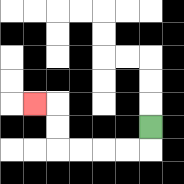{'start': '[6, 5]', 'end': '[1, 4]', 'path_directions': 'D,L,L,L,L,U,U,L', 'path_coordinates': '[[6, 5], [6, 6], [5, 6], [4, 6], [3, 6], [2, 6], [2, 5], [2, 4], [1, 4]]'}